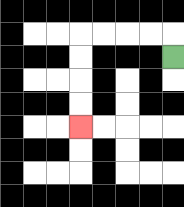{'start': '[7, 2]', 'end': '[3, 5]', 'path_directions': 'U,L,L,L,L,D,D,D,D', 'path_coordinates': '[[7, 2], [7, 1], [6, 1], [5, 1], [4, 1], [3, 1], [3, 2], [3, 3], [3, 4], [3, 5]]'}